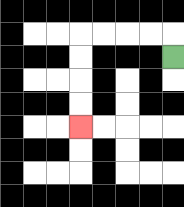{'start': '[7, 2]', 'end': '[3, 5]', 'path_directions': 'U,L,L,L,L,D,D,D,D', 'path_coordinates': '[[7, 2], [7, 1], [6, 1], [5, 1], [4, 1], [3, 1], [3, 2], [3, 3], [3, 4], [3, 5]]'}